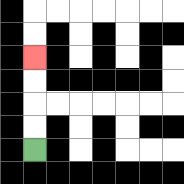{'start': '[1, 6]', 'end': '[1, 2]', 'path_directions': 'U,U,U,U', 'path_coordinates': '[[1, 6], [1, 5], [1, 4], [1, 3], [1, 2]]'}